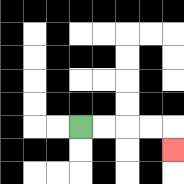{'start': '[3, 5]', 'end': '[7, 6]', 'path_directions': 'R,R,R,R,D', 'path_coordinates': '[[3, 5], [4, 5], [5, 5], [6, 5], [7, 5], [7, 6]]'}